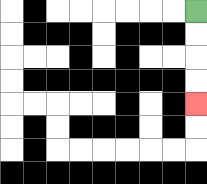{'start': '[8, 0]', 'end': '[8, 4]', 'path_directions': 'D,D,D,D', 'path_coordinates': '[[8, 0], [8, 1], [8, 2], [8, 3], [8, 4]]'}